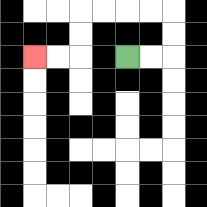{'start': '[5, 2]', 'end': '[1, 2]', 'path_directions': 'R,R,U,U,L,L,L,L,D,D,L,L', 'path_coordinates': '[[5, 2], [6, 2], [7, 2], [7, 1], [7, 0], [6, 0], [5, 0], [4, 0], [3, 0], [3, 1], [3, 2], [2, 2], [1, 2]]'}